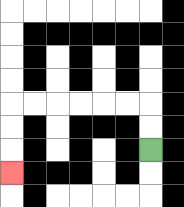{'start': '[6, 6]', 'end': '[0, 7]', 'path_directions': 'U,U,L,L,L,L,L,L,D,D,D', 'path_coordinates': '[[6, 6], [6, 5], [6, 4], [5, 4], [4, 4], [3, 4], [2, 4], [1, 4], [0, 4], [0, 5], [0, 6], [0, 7]]'}